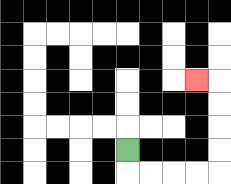{'start': '[5, 6]', 'end': '[8, 3]', 'path_directions': 'D,R,R,R,R,U,U,U,U,L', 'path_coordinates': '[[5, 6], [5, 7], [6, 7], [7, 7], [8, 7], [9, 7], [9, 6], [9, 5], [9, 4], [9, 3], [8, 3]]'}